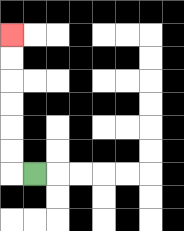{'start': '[1, 7]', 'end': '[0, 1]', 'path_directions': 'L,U,U,U,U,U,U', 'path_coordinates': '[[1, 7], [0, 7], [0, 6], [0, 5], [0, 4], [0, 3], [0, 2], [0, 1]]'}